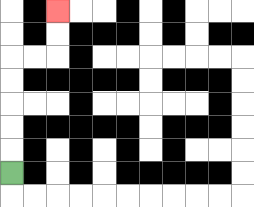{'start': '[0, 7]', 'end': '[2, 0]', 'path_directions': 'U,U,U,U,U,R,R,U,U', 'path_coordinates': '[[0, 7], [0, 6], [0, 5], [0, 4], [0, 3], [0, 2], [1, 2], [2, 2], [2, 1], [2, 0]]'}